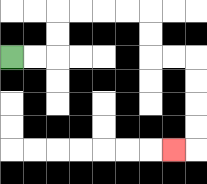{'start': '[0, 2]', 'end': '[7, 6]', 'path_directions': 'R,R,U,U,R,R,R,R,D,D,R,R,D,D,D,D,L', 'path_coordinates': '[[0, 2], [1, 2], [2, 2], [2, 1], [2, 0], [3, 0], [4, 0], [5, 0], [6, 0], [6, 1], [6, 2], [7, 2], [8, 2], [8, 3], [8, 4], [8, 5], [8, 6], [7, 6]]'}